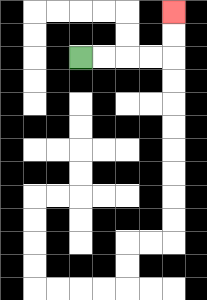{'start': '[3, 2]', 'end': '[7, 0]', 'path_directions': 'R,R,R,R,U,U', 'path_coordinates': '[[3, 2], [4, 2], [5, 2], [6, 2], [7, 2], [7, 1], [7, 0]]'}